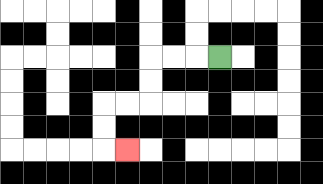{'start': '[9, 2]', 'end': '[5, 6]', 'path_directions': 'L,L,L,D,D,L,L,D,D,R', 'path_coordinates': '[[9, 2], [8, 2], [7, 2], [6, 2], [6, 3], [6, 4], [5, 4], [4, 4], [4, 5], [4, 6], [5, 6]]'}